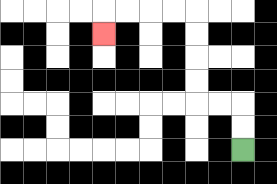{'start': '[10, 6]', 'end': '[4, 1]', 'path_directions': 'U,U,L,L,U,U,U,U,L,L,L,L,D', 'path_coordinates': '[[10, 6], [10, 5], [10, 4], [9, 4], [8, 4], [8, 3], [8, 2], [8, 1], [8, 0], [7, 0], [6, 0], [5, 0], [4, 0], [4, 1]]'}